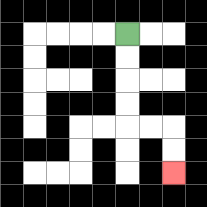{'start': '[5, 1]', 'end': '[7, 7]', 'path_directions': 'D,D,D,D,R,R,D,D', 'path_coordinates': '[[5, 1], [5, 2], [5, 3], [5, 4], [5, 5], [6, 5], [7, 5], [7, 6], [7, 7]]'}